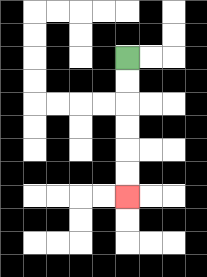{'start': '[5, 2]', 'end': '[5, 8]', 'path_directions': 'D,D,D,D,D,D', 'path_coordinates': '[[5, 2], [5, 3], [5, 4], [5, 5], [5, 6], [5, 7], [5, 8]]'}